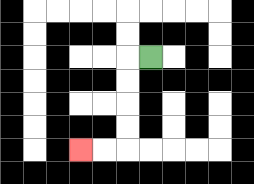{'start': '[6, 2]', 'end': '[3, 6]', 'path_directions': 'L,D,D,D,D,L,L', 'path_coordinates': '[[6, 2], [5, 2], [5, 3], [5, 4], [5, 5], [5, 6], [4, 6], [3, 6]]'}